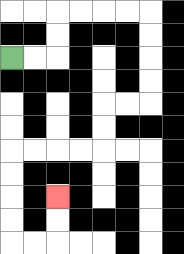{'start': '[0, 2]', 'end': '[2, 8]', 'path_directions': 'R,R,U,U,R,R,R,R,D,D,D,D,L,L,D,D,L,L,L,L,D,D,D,D,R,R,U,U', 'path_coordinates': '[[0, 2], [1, 2], [2, 2], [2, 1], [2, 0], [3, 0], [4, 0], [5, 0], [6, 0], [6, 1], [6, 2], [6, 3], [6, 4], [5, 4], [4, 4], [4, 5], [4, 6], [3, 6], [2, 6], [1, 6], [0, 6], [0, 7], [0, 8], [0, 9], [0, 10], [1, 10], [2, 10], [2, 9], [2, 8]]'}